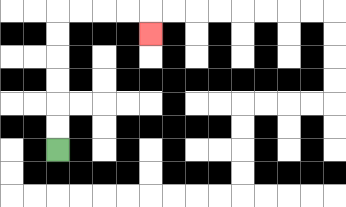{'start': '[2, 6]', 'end': '[6, 1]', 'path_directions': 'U,U,U,U,U,U,R,R,R,R,D', 'path_coordinates': '[[2, 6], [2, 5], [2, 4], [2, 3], [2, 2], [2, 1], [2, 0], [3, 0], [4, 0], [5, 0], [6, 0], [6, 1]]'}